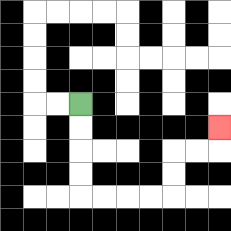{'start': '[3, 4]', 'end': '[9, 5]', 'path_directions': 'D,D,D,D,R,R,R,R,U,U,R,R,U', 'path_coordinates': '[[3, 4], [3, 5], [3, 6], [3, 7], [3, 8], [4, 8], [5, 8], [6, 8], [7, 8], [7, 7], [7, 6], [8, 6], [9, 6], [9, 5]]'}